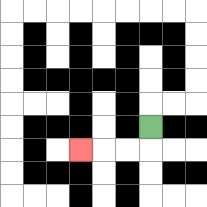{'start': '[6, 5]', 'end': '[3, 6]', 'path_directions': 'D,L,L,L', 'path_coordinates': '[[6, 5], [6, 6], [5, 6], [4, 6], [3, 6]]'}